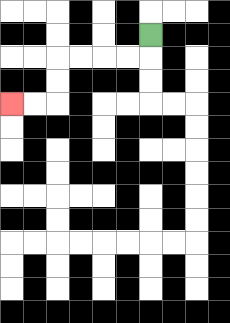{'start': '[6, 1]', 'end': '[0, 4]', 'path_directions': 'D,L,L,L,L,D,D,L,L', 'path_coordinates': '[[6, 1], [6, 2], [5, 2], [4, 2], [3, 2], [2, 2], [2, 3], [2, 4], [1, 4], [0, 4]]'}